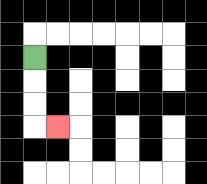{'start': '[1, 2]', 'end': '[2, 5]', 'path_directions': 'D,D,D,R', 'path_coordinates': '[[1, 2], [1, 3], [1, 4], [1, 5], [2, 5]]'}